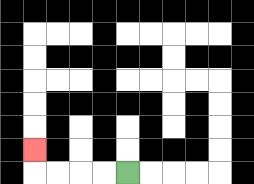{'start': '[5, 7]', 'end': '[1, 6]', 'path_directions': 'L,L,L,L,U', 'path_coordinates': '[[5, 7], [4, 7], [3, 7], [2, 7], [1, 7], [1, 6]]'}